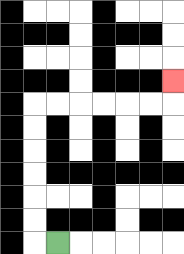{'start': '[2, 10]', 'end': '[7, 3]', 'path_directions': 'L,U,U,U,U,U,U,R,R,R,R,R,R,U', 'path_coordinates': '[[2, 10], [1, 10], [1, 9], [1, 8], [1, 7], [1, 6], [1, 5], [1, 4], [2, 4], [3, 4], [4, 4], [5, 4], [6, 4], [7, 4], [7, 3]]'}